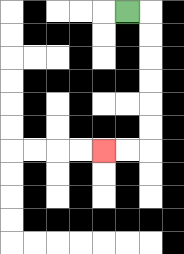{'start': '[5, 0]', 'end': '[4, 6]', 'path_directions': 'R,D,D,D,D,D,D,L,L', 'path_coordinates': '[[5, 0], [6, 0], [6, 1], [6, 2], [6, 3], [6, 4], [6, 5], [6, 6], [5, 6], [4, 6]]'}